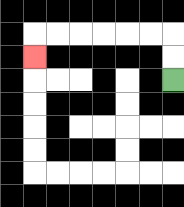{'start': '[7, 3]', 'end': '[1, 2]', 'path_directions': 'U,U,L,L,L,L,L,L,D', 'path_coordinates': '[[7, 3], [7, 2], [7, 1], [6, 1], [5, 1], [4, 1], [3, 1], [2, 1], [1, 1], [1, 2]]'}